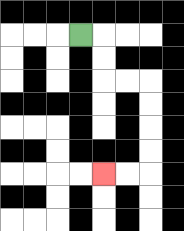{'start': '[3, 1]', 'end': '[4, 7]', 'path_directions': 'R,D,D,R,R,D,D,D,D,L,L', 'path_coordinates': '[[3, 1], [4, 1], [4, 2], [4, 3], [5, 3], [6, 3], [6, 4], [6, 5], [6, 6], [6, 7], [5, 7], [4, 7]]'}